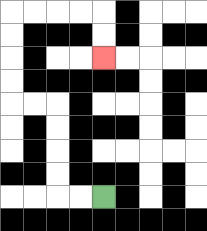{'start': '[4, 8]', 'end': '[4, 2]', 'path_directions': 'L,L,U,U,U,U,L,L,U,U,U,U,R,R,R,R,D,D', 'path_coordinates': '[[4, 8], [3, 8], [2, 8], [2, 7], [2, 6], [2, 5], [2, 4], [1, 4], [0, 4], [0, 3], [0, 2], [0, 1], [0, 0], [1, 0], [2, 0], [3, 0], [4, 0], [4, 1], [4, 2]]'}